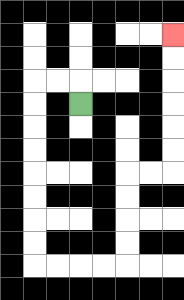{'start': '[3, 4]', 'end': '[7, 1]', 'path_directions': 'U,L,L,D,D,D,D,D,D,D,D,R,R,R,R,U,U,U,U,R,R,U,U,U,U,U,U', 'path_coordinates': '[[3, 4], [3, 3], [2, 3], [1, 3], [1, 4], [1, 5], [1, 6], [1, 7], [1, 8], [1, 9], [1, 10], [1, 11], [2, 11], [3, 11], [4, 11], [5, 11], [5, 10], [5, 9], [5, 8], [5, 7], [6, 7], [7, 7], [7, 6], [7, 5], [7, 4], [7, 3], [7, 2], [7, 1]]'}